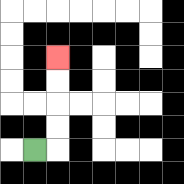{'start': '[1, 6]', 'end': '[2, 2]', 'path_directions': 'R,U,U,U,U', 'path_coordinates': '[[1, 6], [2, 6], [2, 5], [2, 4], [2, 3], [2, 2]]'}